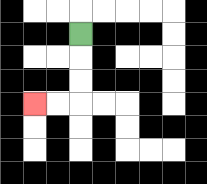{'start': '[3, 1]', 'end': '[1, 4]', 'path_directions': 'D,D,D,L,L', 'path_coordinates': '[[3, 1], [3, 2], [3, 3], [3, 4], [2, 4], [1, 4]]'}